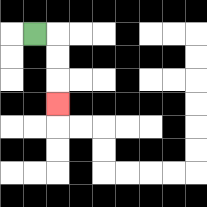{'start': '[1, 1]', 'end': '[2, 4]', 'path_directions': 'R,D,D,D', 'path_coordinates': '[[1, 1], [2, 1], [2, 2], [2, 3], [2, 4]]'}